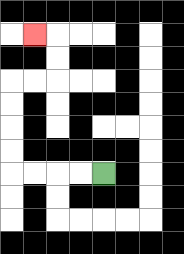{'start': '[4, 7]', 'end': '[1, 1]', 'path_directions': 'L,L,L,L,U,U,U,U,R,R,U,U,L', 'path_coordinates': '[[4, 7], [3, 7], [2, 7], [1, 7], [0, 7], [0, 6], [0, 5], [0, 4], [0, 3], [1, 3], [2, 3], [2, 2], [2, 1], [1, 1]]'}